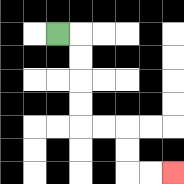{'start': '[2, 1]', 'end': '[7, 7]', 'path_directions': 'R,D,D,D,D,R,R,D,D,R,R', 'path_coordinates': '[[2, 1], [3, 1], [3, 2], [3, 3], [3, 4], [3, 5], [4, 5], [5, 5], [5, 6], [5, 7], [6, 7], [7, 7]]'}